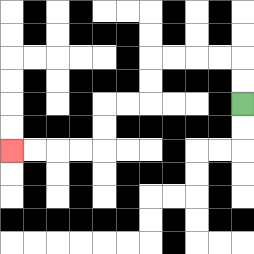{'start': '[10, 4]', 'end': '[0, 6]', 'path_directions': 'U,U,L,L,L,L,D,D,L,L,D,D,L,L,L,L', 'path_coordinates': '[[10, 4], [10, 3], [10, 2], [9, 2], [8, 2], [7, 2], [6, 2], [6, 3], [6, 4], [5, 4], [4, 4], [4, 5], [4, 6], [3, 6], [2, 6], [1, 6], [0, 6]]'}